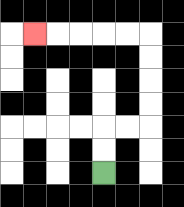{'start': '[4, 7]', 'end': '[1, 1]', 'path_directions': 'U,U,R,R,U,U,U,U,L,L,L,L,L', 'path_coordinates': '[[4, 7], [4, 6], [4, 5], [5, 5], [6, 5], [6, 4], [6, 3], [6, 2], [6, 1], [5, 1], [4, 1], [3, 1], [2, 1], [1, 1]]'}